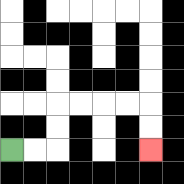{'start': '[0, 6]', 'end': '[6, 6]', 'path_directions': 'R,R,U,U,R,R,R,R,D,D', 'path_coordinates': '[[0, 6], [1, 6], [2, 6], [2, 5], [2, 4], [3, 4], [4, 4], [5, 4], [6, 4], [6, 5], [6, 6]]'}